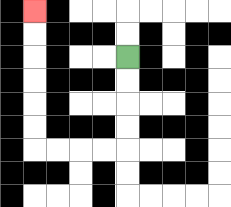{'start': '[5, 2]', 'end': '[1, 0]', 'path_directions': 'D,D,D,D,L,L,L,L,U,U,U,U,U,U', 'path_coordinates': '[[5, 2], [5, 3], [5, 4], [5, 5], [5, 6], [4, 6], [3, 6], [2, 6], [1, 6], [1, 5], [1, 4], [1, 3], [1, 2], [1, 1], [1, 0]]'}